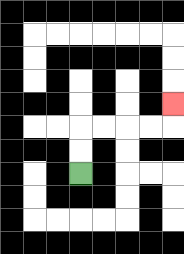{'start': '[3, 7]', 'end': '[7, 4]', 'path_directions': 'U,U,R,R,R,R,U', 'path_coordinates': '[[3, 7], [3, 6], [3, 5], [4, 5], [5, 5], [6, 5], [7, 5], [7, 4]]'}